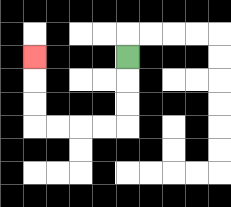{'start': '[5, 2]', 'end': '[1, 2]', 'path_directions': 'D,D,D,L,L,L,L,U,U,U', 'path_coordinates': '[[5, 2], [5, 3], [5, 4], [5, 5], [4, 5], [3, 5], [2, 5], [1, 5], [1, 4], [1, 3], [1, 2]]'}